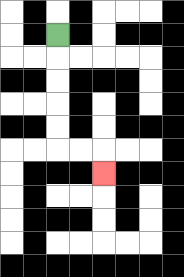{'start': '[2, 1]', 'end': '[4, 7]', 'path_directions': 'D,D,D,D,D,R,R,D', 'path_coordinates': '[[2, 1], [2, 2], [2, 3], [2, 4], [2, 5], [2, 6], [3, 6], [4, 6], [4, 7]]'}